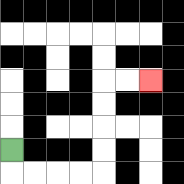{'start': '[0, 6]', 'end': '[6, 3]', 'path_directions': 'D,R,R,R,R,U,U,U,U,R,R', 'path_coordinates': '[[0, 6], [0, 7], [1, 7], [2, 7], [3, 7], [4, 7], [4, 6], [4, 5], [4, 4], [4, 3], [5, 3], [6, 3]]'}